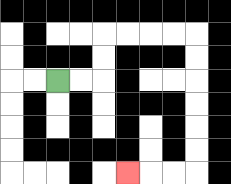{'start': '[2, 3]', 'end': '[5, 7]', 'path_directions': 'R,R,U,U,R,R,R,R,D,D,D,D,D,D,L,L,L', 'path_coordinates': '[[2, 3], [3, 3], [4, 3], [4, 2], [4, 1], [5, 1], [6, 1], [7, 1], [8, 1], [8, 2], [8, 3], [8, 4], [8, 5], [8, 6], [8, 7], [7, 7], [6, 7], [5, 7]]'}